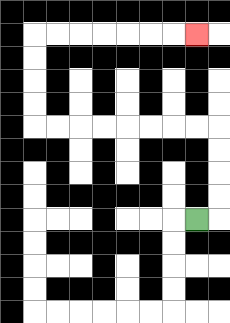{'start': '[8, 9]', 'end': '[8, 1]', 'path_directions': 'R,U,U,U,U,L,L,L,L,L,L,L,L,U,U,U,U,R,R,R,R,R,R,R', 'path_coordinates': '[[8, 9], [9, 9], [9, 8], [9, 7], [9, 6], [9, 5], [8, 5], [7, 5], [6, 5], [5, 5], [4, 5], [3, 5], [2, 5], [1, 5], [1, 4], [1, 3], [1, 2], [1, 1], [2, 1], [3, 1], [4, 1], [5, 1], [6, 1], [7, 1], [8, 1]]'}